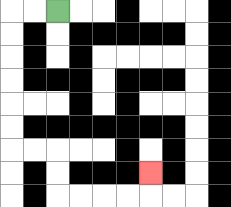{'start': '[2, 0]', 'end': '[6, 7]', 'path_directions': 'L,L,D,D,D,D,D,D,R,R,D,D,R,R,R,R,U', 'path_coordinates': '[[2, 0], [1, 0], [0, 0], [0, 1], [0, 2], [0, 3], [0, 4], [0, 5], [0, 6], [1, 6], [2, 6], [2, 7], [2, 8], [3, 8], [4, 8], [5, 8], [6, 8], [6, 7]]'}